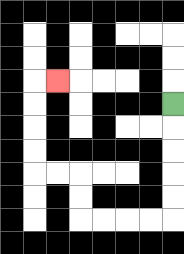{'start': '[7, 4]', 'end': '[2, 3]', 'path_directions': 'D,D,D,D,D,L,L,L,L,U,U,L,L,U,U,U,U,R', 'path_coordinates': '[[7, 4], [7, 5], [7, 6], [7, 7], [7, 8], [7, 9], [6, 9], [5, 9], [4, 9], [3, 9], [3, 8], [3, 7], [2, 7], [1, 7], [1, 6], [1, 5], [1, 4], [1, 3], [2, 3]]'}